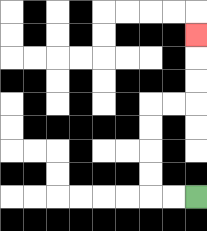{'start': '[8, 8]', 'end': '[8, 1]', 'path_directions': 'L,L,U,U,U,U,R,R,U,U,U', 'path_coordinates': '[[8, 8], [7, 8], [6, 8], [6, 7], [6, 6], [6, 5], [6, 4], [7, 4], [8, 4], [8, 3], [8, 2], [8, 1]]'}